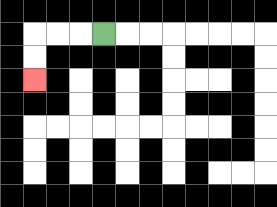{'start': '[4, 1]', 'end': '[1, 3]', 'path_directions': 'L,L,L,D,D', 'path_coordinates': '[[4, 1], [3, 1], [2, 1], [1, 1], [1, 2], [1, 3]]'}